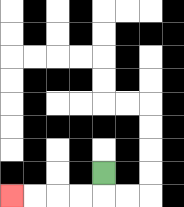{'start': '[4, 7]', 'end': '[0, 8]', 'path_directions': 'D,L,L,L,L', 'path_coordinates': '[[4, 7], [4, 8], [3, 8], [2, 8], [1, 8], [0, 8]]'}